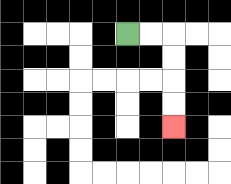{'start': '[5, 1]', 'end': '[7, 5]', 'path_directions': 'R,R,D,D,D,D', 'path_coordinates': '[[5, 1], [6, 1], [7, 1], [7, 2], [7, 3], [7, 4], [7, 5]]'}